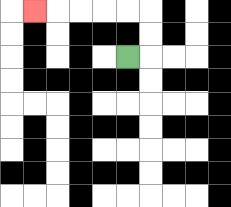{'start': '[5, 2]', 'end': '[1, 0]', 'path_directions': 'R,U,U,L,L,L,L,L', 'path_coordinates': '[[5, 2], [6, 2], [6, 1], [6, 0], [5, 0], [4, 0], [3, 0], [2, 0], [1, 0]]'}